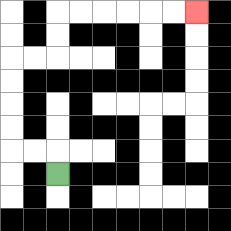{'start': '[2, 7]', 'end': '[8, 0]', 'path_directions': 'U,L,L,U,U,U,U,R,R,U,U,R,R,R,R,R,R', 'path_coordinates': '[[2, 7], [2, 6], [1, 6], [0, 6], [0, 5], [0, 4], [0, 3], [0, 2], [1, 2], [2, 2], [2, 1], [2, 0], [3, 0], [4, 0], [5, 0], [6, 0], [7, 0], [8, 0]]'}